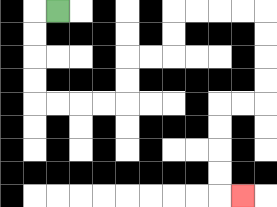{'start': '[2, 0]', 'end': '[10, 8]', 'path_directions': 'L,D,D,D,D,R,R,R,R,U,U,R,R,U,U,R,R,R,R,D,D,D,D,L,L,D,D,D,D,R', 'path_coordinates': '[[2, 0], [1, 0], [1, 1], [1, 2], [1, 3], [1, 4], [2, 4], [3, 4], [4, 4], [5, 4], [5, 3], [5, 2], [6, 2], [7, 2], [7, 1], [7, 0], [8, 0], [9, 0], [10, 0], [11, 0], [11, 1], [11, 2], [11, 3], [11, 4], [10, 4], [9, 4], [9, 5], [9, 6], [9, 7], [9, 8], [10, 8]]'}